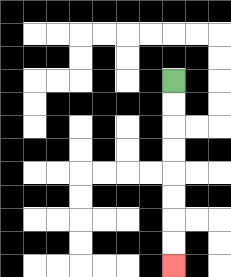{'start': '[7, 3]', 'end': '[7, 11]', 'path_directions': 'D,D,D,D,D,D,D,D', 'path_coordinates': '[[7, 3], [7, 4], [7, 5], [7, 6], [7, 7], [7, 8], [7, 9], [7, 10], [7, 11]]'}